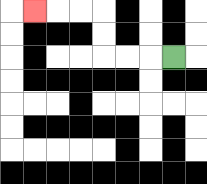{'start': '[7, 2]', 'end': '[1, 0]', 'path_directions': 'L,L,L,U,U,L,L,L', 'path_coordinates': '[[7, 2], [6, 2], [5, 2], [4, 2], [4, 1], [4, 0], [3, 0], [2, 0], [1, 0]]'}